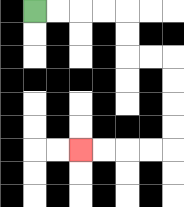{'start': '[1, 0]', 'end': '[3, 6]', 'path_directions': 'R,R,R,R,D,D,R,R,D,D,D,D,L,L,L,L', 'path_coordinates': '[[1, 0], [2, 0], [3, 0], [4, 0], [5, 0], [5, 1], [5, 2], [6, 2], [7, 2], [7, 3], [7, 4], [7, 5], [7, 6], [6, 6], [5, 6], [4, 6], [3, 6]]'}